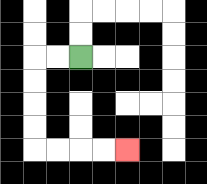{'start': '[3, 2]', 'end': '[5, 6]', 'path_directions': 'L,L,D,D,D,D,R,R,R,R', 'path_coordinates': '[[3, 2], [2, 2], [1, 2], [1, 3], [1, 4], [1, 5], [1, 6], [2, 6], [3, 6], [4, 6], [5, 6]]'}